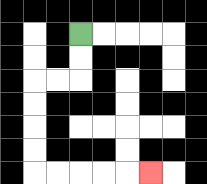{'start': '[3, 1]', 'end': '[6, 7]', 'path_directions': 'D,D,L,L,D,D,D,D,R,R,R,R,R', 'path_coordinates': '[[3, 1], [3, 2], [3, 3], [2, 3], [1, 3], [1, 4], [1, 5], [1, 6], [1, 7], [2, 7], [3, 7], [4, 7], [5, 7], [6, 7]]'}